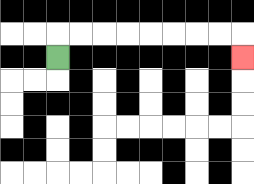{'start': '[2, 2]', 'end': '[10, 2]', 'path_directions': 'U,R,R,R,R,R,R,R,R,D', 'path_coordinates': '[[2, 2], [2, 1], [3, 1], [4, 1], [5, 1], [6, 1], [7, 1], [8, 1], [9, 1], [10, 1], [10, 2]]'}